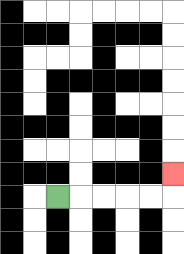{'start': '[2, 8]', 'end': '[7, 7]', 'path_directions': 'R,R,R,R,R,U', 'path_coordinates': '[[2, 8], [3, 8], [4, 8], [5, 8], [6, 8], [7, 8], [7, 7]]'}